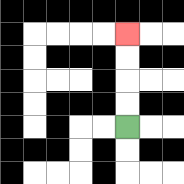{'start': '[5, 5]', 'end': '[5, 1]', 'path_directions': 'U,U,U,U', 'path_coordinates': '[[5, 5], [5, 4], [5, 3], [5, 2], [5, 1]]'}